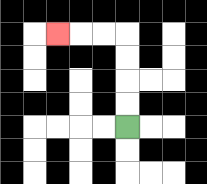{'start': '[5, 5]', 'end': '[2, 1]', 'path_directions': 'U,U,U,U,L,L,L', 'path_coordinates': '[[5, 5], [5, 4], [5, 3], [5, 2], [5, 1], [4, 1], [3, 1], [2, 1]]'}